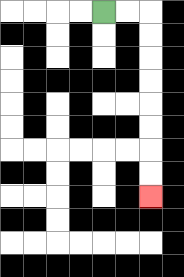{'start': '[4, 0]', 'end': '[6, 8]', 'path_directions': 'R,R,D,D,D,D,D,D,D,D', 'path_coordinates': '[[4, 0], [5, 0], [6, 0], [6, 1], [6, 2], [6, 3], [6, 4], [6, 5], [6, 6], [6, 7], [6, 8]]'}